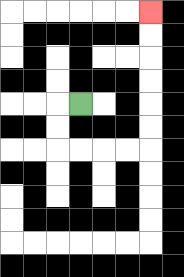{'start': '[3, 4]', 'end': '[6, 0]', 'path_directions': 'L,D,D,R,R,R,R,U,U,U,U,U,U', 'path_coordinates': '[[3, 4], [2, 4], [2, 5], [2, 6], [3, 6], [4, 6], [5, 6], [6, 6], [6, 5], [6, 4], [6, 3], [6, 2], [6, 1], [6, 0]]'}